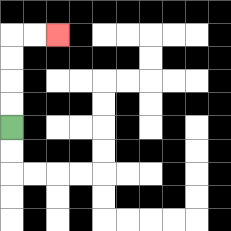{'start': '[0, 5]', 'end': '[2, 1]', 'path_directions': 'U,U,U,U,R,R', 'path_coordinates': '[[0, 5], [0, 4], [0, 3], [0, 2], [0, 1], [1, 1], [2, 1]]'}